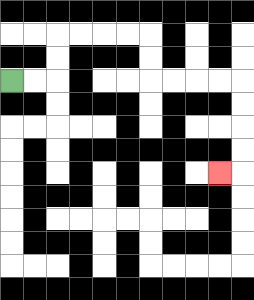{'start': '[0, 3]', 'end': '[9, 7]', 'path_directions': 'R,R,U,U,R,R,R,R,D,D,R,R,R,R,D,D,D,D,L', 'path_coordinates': '[[0, 3], [1, 3], [2, 3], [2, 2], [2, 1], [3, 1], [4, 1], [5, 1], [6, 1], [6, 2], [6, 3], [7, 3], [8, 3], [9, 3], [10, 3], [10, 4], [10, 5], [10, 6], [10, 7], [9, 7]]'}